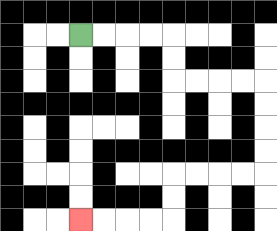{'start': '[3, 1]', 'end': '[3, 9]', 'path_directions': 'R,R,R,R,D,D,R,R,R,R,D,D,D,D,L,L,L,L,D,D,L,L,L,L', 'path_coordinates': '[[3, 1], [4, 1], [5, 1], [6, 1], [7, 1], [7, 2], [7, 3], [8, 3], [9, 3], [10, 3], [11, 3], [11, 4], [11, 5], [11, 6], [11, 7], [10, 7], [9, 7], [8, 7], [7, 7], [7, 8], [7, 9], [6, 9], [5, 9], [4, 9], [3, 9]]'}